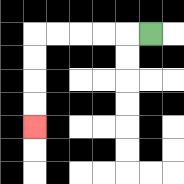{'start': '[6, 1]', 'end': '[1, 5]', 'path_directions': 'L,L,L,L,L,D,D,D,D', 'path_coordinates': '[[6, 1], [5, 1], [4, 1], [3, 1], [2, 1], [1, 1], [1, 2], [1, 3], [1, 4], [1, 5]]'}